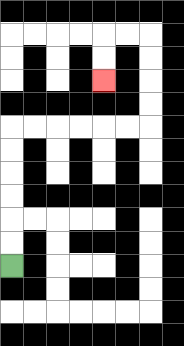{'start': '[0, 11]', 'end': '[4, 3]', 'path_directions': 'U,U,U,U,U,U,R,R,R,R,R,R,U,U,U,U,L,L,D,D', 'path_coordinates': '[[0, 11], [0, 10], [0, 9], [0, 8], [0, 7], [0, 6], [0, 5], [1, 5], [2, 5], [3, 5], [4, 5], [5, 5], [6, 5], [6, 4], [6, 3], [6, 2], [6, 1], [5, 1], [4, 1], [4, 2], [4, 3]]'}